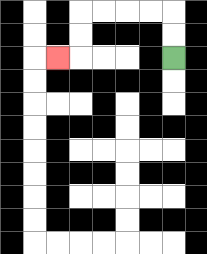{'start': '[7, 2]', 'end': '[2, 2]', 'path_directions': 'U,U,L,L,L,L,D,D,L', 'path_coordinates': '[[7, 2], [7, 1], [7, 0], [6, 0], [5, 0], [4, 0], [3, 0], [3, 1], [3, 2], [2, 2]]'}